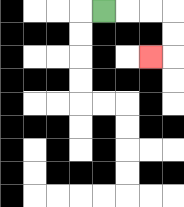{'start': '[4, 0]', 'end': '[6, 2]', 'path_directions': 'R,R,R,D,D,L', 'path_coordinates': '[[4, 0], [5, 0], [6, 0], [7, 0], [7, 1], [7, 2], [6, 2]]'}